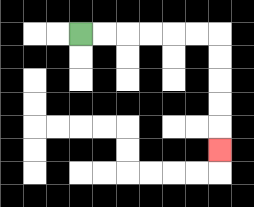{'start': '[3, 1]', 'end': '[9, 6]', 'path_directions': 'R,R,R,R,R,R,D,D,D,D,D', 'path_coordinates': '[[3, 1], [4, 1], [5, 1], [6, 1], [7, 1], [8, 1], [9, 1], [9, 2], [9, 3], [9, 4], [9, 5], [9, 6]]'}